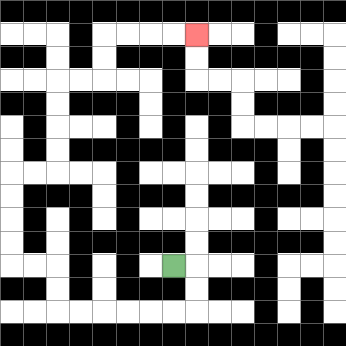{'start': '[7, 11]', 'end': '[8, 1]', 'path_directions': 'R,D,D,L,L,L,L,L,L,U,U,L,L,U,U,U,U,R,R,U,U,U,U,R,R,U,U,R,R,R,R', 'path_coordinates': '[[7, 11], [8, 11], [8, 12], [8, 13], [7, 13], [6, 13], [5, 13], [4, 13], [3, 13], [2, 13], [2, 12], [2, 11], [1, 11], [0, 11], [0, 10], [0, 9], [0, 8], [0, 7], [1, 7], [2, 7], [2, 6], [2, 5], [2, 4], [2, 3], [3, 3], [4, 3], [4, 2], [4, 1], [5, 1], [6, 1], [7, 1], [8, 1]]'}